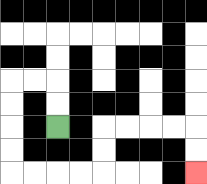{'start': '[2, 5]', 'end': '[8, 7]', 'path_directions': 'U,U,L,L,D,D,D,D,R,R,R,R,U,U,R,R,R,R,D,D', 'path_coordinates': '[[2, 5], [2, 4], [2, 3], [1, 3], [0, 3], [0, 4], [0, 5], [0, 6], [0, 7], [1, 7], [2, 7], [3, 7], [4, 7], [4, 6], [4, 5], [5, 5], [6, 5], [7, 5], [8, 5], [8, 6], [8, 7]]'}